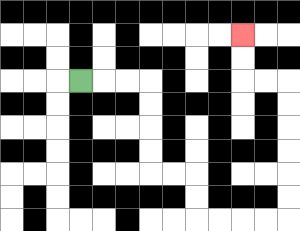{'start': '[3, 3]', 'end': '[10, 1]', 'path_directions': 'R,R,R,D,D,D,D,R,R,D,D,R,R,R,R,U,U,U,U,U,U,L,L,U,U', 'path_coordinates': '[[3, 3], [4, 3], [5, 3], [6, 3], [6, 4], [6, 5], [6, 6], [6, 7], [7, 7], [8, 7], [8, 8], [8, 9], [9, 9], [10, 9], [11, 9], [12, 9], [12, 8], [12, 7], [12, 6], [12, 5], [12, 4], [12, 3], [11, 3], [10, 3], [10, 2], [10, 1]]'}